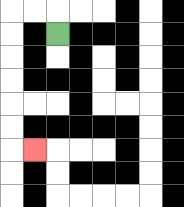{'start': '[2, 1]', 'end': '[1, 6]', 'path_directions': 'U,L,L,D,D,D,D,D,D,R', 'path_coordinates': '[[2, 1], [2, 0], [1, 0], [0, 0], [0, 1], [0, 2], [0, 3], [0, 4], [0, 5], [0, 6], [1, 6]]'}